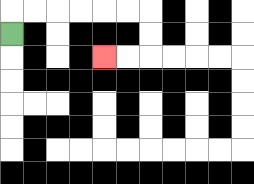{'start': '[0, 1]', 'end': '[4, 2]', 'path_directions': 'U,R,R,R,R,R,R,D,D,L,L', 'path_coordinates': '[[0, 1], [0, 0], [1, 0], [2, 0], [3, 0], [4, 0], [5, 0], [6, 0], [6, 1], [6, 2], [5, 2], [4, 2]]'}